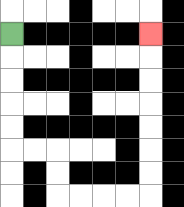{'start': '[0, 1]', 'end': '[6, 1]', 'path_directions': 'D,D,D,D,D,R,R,D,D,R,R,R,R,U,U,U,U,U,U,U', 'path_coordinates': '[[0, 1], [0, 2], [0, 3], [0, 4], [0, 5], [0, 6], [1, 6], [2, 6], [2, 7], [2, 8], [3, 8], [4, 8], [5, 8], [6, 8], [6, 7], [6, 6], [6, 5], [6, 4], [6, 3], [6, 2], [6, 1]]'}